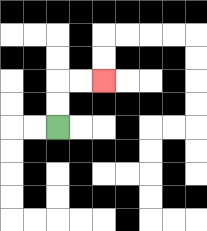{'start': '[2, 5]', 'end': '[4, 3]', 'path_directions': 'U,U,R,R', 'path_coordinates': '[[2, 5], [2, 4], [2, 3], [3, 3], [4, 3]]'}